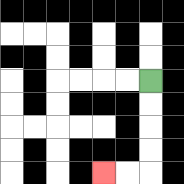{'start': '[6, 3]', 'end': '[4, 7]', 'path_directions': 'D,D,D,D,L,L', 'path_coordinates': '[[6, 3], [6, 4], [6, 5], [6, 6], [6, 7], [5, 7], [4, 7]]'}